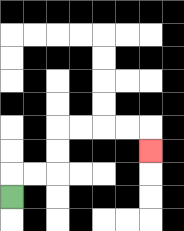{'start': '[0, 8]', 'end': '[6, 6]', 'path_directions': 'U,R,R,U,U,R,R,R,R,D', 'path_coordinates': '[[0, 8], [0, 7], [1, 7], [2, 7], [2, 6], [2, 5], [3, 5], [4, 5], [5, 5], [6, 5], [6, 6]]'}